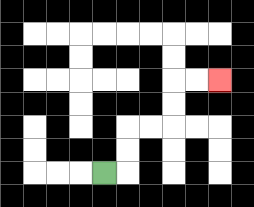{'start': '[4, 7]', 'end': '[9, 3]', 'path_directions': 'R,U,U,R,R,U,U,R,R', 'path_coordinates': '[[4, 7], [5, 7], [5, 6], [5, 5], [6, 5], [7, 5], [7, 4], [7, 3], [8, 3], [9, 3]]'}